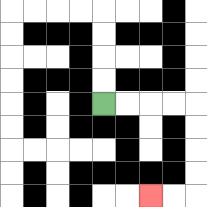{'start': '[4, 4]', 'end': '[6, 8]', 'path_directions': 'R,R,R,R,D,D,D,D,L,L', 'path_coordinates': '[[4, 4], [5, 4], [6, 4], [7, 4], [8, 4], [8, 5], [8, 6], [8, 7], [8, 8], [7, 8], [6, 8]]'}